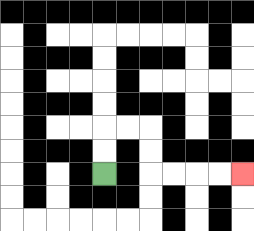{'start': '[4, 7]', 'end': '[10, 7]', 'path_directions': 'U,U,R,R,D,D,R,R,R,R', 'path_coordinates': '[[4, 7], [4, 6], [4, 5], [5, 5], [6, 5], [6, 6], [6, 7], [7, 7], [8, 7], [9, 7], [10, 7]]'}